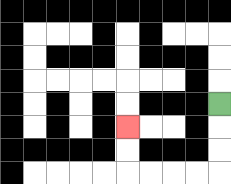{'start': '[9, 4]', 'end': '[5, 5]', 'path_directions': 'D,D,D,L,L,L,L,U,U', 'path_coordinates': '[[9, 4], [9, 5], [9, 6], [9, 7], [8, 7], [7, 7], [6, 7], [5, 7], [5, 6], [5, 5]]'}